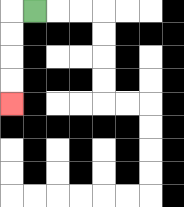{'start': '[1, 0]', 'end': '[0, 4]', 'path_directions': 'L,D,D,D,D', 'path_coordinates': '[[1, 0], [0, 0], [0, 1], [0, 2], [0, 3], [0, 4]]'}